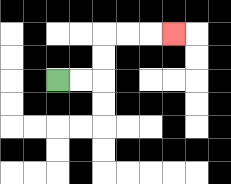{'start': '[2, 3]', 'end': '[7, 1]', 'path_directions': 'R,R,U,U,R,R,R', 'path_coordinates': '[[2, 3], [3, 3], [4, 3], [4, 2], [4, 1], [5, 1], [6, 1], [7, 1]]'}